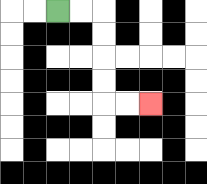{'start': '[2, 0]', 'end': '[6, 4]', 'path_directions': 'R,R,D,D,D,D,R,R', 'path_coordinates': '[[2, 0], [3, 0], [4, 0], [4, 1], [4, 2], [4, 3], [4, 4], [5, 4], [6, 4]]'}